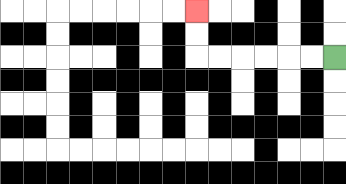{'start': '[14, 2]', 'end': '[8, 0]', 'path_directions': 'L,L,L,L,L,L,U,U', 'path_coordinates': '[[14, 2], [13, 2], [12, 2], [11, 2], [10, 2], [9, 2], [8, 2], [8, 1], [8, 0]]'}